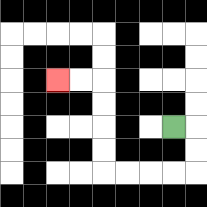{'start': '[7, 5]', 'end': '[2, 3]', 'path_directions': 'R,D,D,L,L,L,L,U,U,U,U,L,L', 'path_coordinates': '[[7, 5], [8, 5], [8, 6], [8, 7], [7, 7], [6, 7], [5, 7], [4, 7], [4, 6], [4, 5], [4, 4], [4, 3], [3, 3], [2, 3]]'}